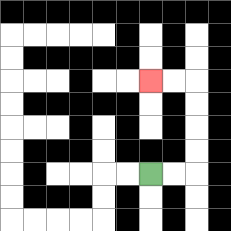{'start': '[6, 7]', 'end': '[6, 3]', 'path_directions': 'R,R,U,U,U,U,L,L', 'path_coordinates': '[[6, 7], [7, 7], [8, 7], [8, 6], [8, 5], [8, 4], [8, 3], [7, 3], [6, 3]]'}